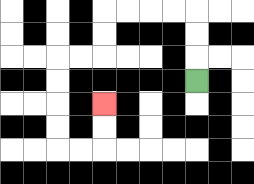{'start': '[8, 3]', 'end': '[4, 4]', 'path_directions': 'U,U,U,L,L,L,L,D,D,L,L,D,D,D,D,R,R,U,U', 'path_coordinates': '[[8, 3], [8, 2], [8, 1], [8, 0], [7, 0], [6, 0], [5, 0], [4, 0], [4, 1], [4, 2], [3, 2], [2, 2], [2, 3], [2, 4], [2, 5], [2, 6], [3, 6], [4, 6], [4, 5], [4, 4]]'}